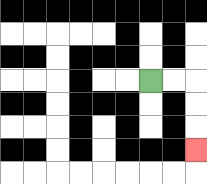{'start': '[6, 3]', 'end': '[8, 6]', 'path_directions': 'R,R,D,D,D', 'path_coordinates': '[[6, 3], [7, 3], [8, 3], [8, 4], [8, 5], [8, 6]]'}